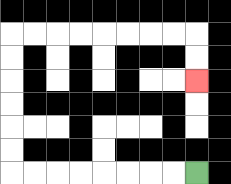{'start': '[8, 7]', 'end': '[8, 3]', 'path_directions': 'L,L,L,L,L,L,L,L,U,U,U,U,U,U,R,R,R,R,R,R,R,R,D,D', 'path_coordinates': '[[8, 7], [7, 7], [6, 7], [5, 7], [4, 7], [3, 7], [2, 7], [1, 7], [0, 7], [0, 6], [0, 5], [0, 4], [0, 3], [0, 2], [0, 1], [1, 1], [2, 1], [3, 1], [4, 1], [5, 1], [6, 1], [7, 1], [8, 1], [8, 2], [8, 3]]'}